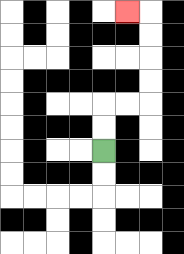{'start': '[4, 6]', 'end': '[5, 0]', 'path_directions': 'U,U,R,R,U,U,U,U,L', 'path_coordinates': '[[4, 6], [4, 5], [4, 4], [5, 4], [6, 4], [6, 3], [6, 2], [6, 1], [6, 0], [5, 0]]'}